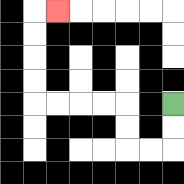{'start': '[7, 4]', 'end': '[2, 0]', 'path_directions': 'D,D,L,L,U,U,L,L,L,L,U,U,U,U,R', 'path_coordinates': '[[7, 4], [7, 5], [7, 6], [6, 6], [5, 6], [5, 5], [5, 4], [4, 4], [3, 4], [2, 4], [1, 4], [1, 3], [1, 2], [1, 1], [1, 0], [2, 0]]'}